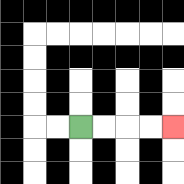{'start': '[3, 5]', 'end': '[7, 5]', 'path_directions': 'R,R,R,R', 'path_coordinates': '[[3, 5], [4, 5], [5, 5], [6, 5], [7, 5]]'}